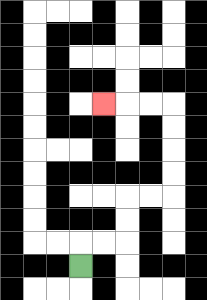{'start': '[3, 11]', 'end': '[4, 4]', 'path_directions': 'U,R,R,U,U,R,R,U,U,U,U,L,L,L', 'path_coordinates': '[[3, 11], [3, 10], [4, 10], [5, 10], [5, 9], [5, 8], [6, 8], [7, 8], [7, 7], [7, 6], [7, 5], [7, 4], [6, 4], [5, 4], [4, 4]]'}